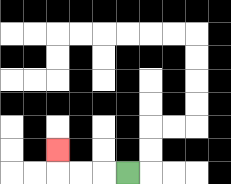{'start': '[5, 7]', 'end': '[2, 6]', 'path_directions': 'L,L,L,U', 'path_coordinates': '[[5, 7], [4, 7], [3, 7], [2, 7], [2, 6]]'}